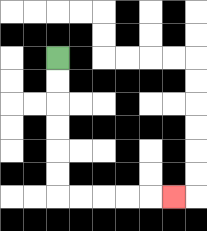{'start': '[2, 2]', 'end': '[7, 8]', 'path_directions': 'D,D,D,D,D,D,R,R,R,R,R', 'path_coordinates': '[[2, 2], [2, 3], [2, 4], [2, 5], [2, 6], [2, 7], [2, 8], [3, 8], [4, 8], [5, 8], [6, 8], [7, 8]]'}